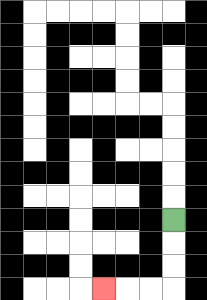{'start': '[7, 9]', 'end': '[4, 12]', 'path_directions': 'D,D,D,L,L,L', 'path_coordinates': '[[7, 9], [7, 10], [7, 11], [7, 12], [6, 12], [5, 12], [4, 12]]'}